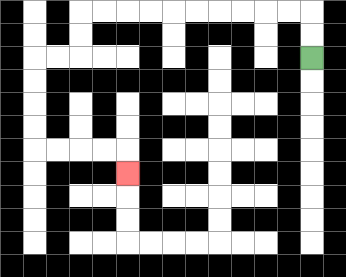{'start': '[13, 2]', 'end': '[5, 7]', 'path_directions': 'U,U,L,L,L,L,L,L,L,L,L,L,D,D,L,L,D,D,D,D,R,R,R,R,D', 'path_coordinates': '[[13, 2], [13, 1], [13, 0], [12, 0], [11, 0], [10, 0], [9, 0], [8, 0], [7, 0], [6, 0], [5, 0], [4, 0], [3, 0], [3, 1], [3, 2], [2, 2], [1, 2], [1, 3], [1, 4], [1, 5], [1, 6], [2, 6], [3, 6], [4, 6], [5, 6], [5, 7]]'}